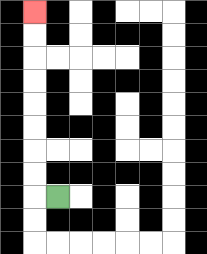{'start': '[2, 8]', 'end': '[1, 0]', 'path_directions': 'L,U,U,U,U,U,U,U,U', 'path_coordinates': '[[2, 8], [1, 8], [1, 7], [1, 6], [1, 5], [1, 4], [1, 3], [1, 2], [1, 1], [1, 0]]'}